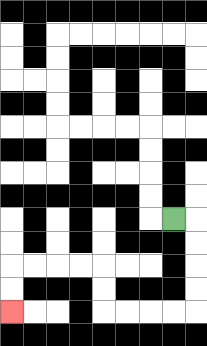{'start': '[7, 9]', 'end': '[0, 13]', 'path_directions': 'R,D,D,D,D,L,L,L,L,U,U,L,L,L,L,D,D', 'path_coordinates': '[[7, 9], [8, 9], [8, 10], [8, 11], [8, 12], [8, 13], [7, 13], [6, 13], [5, 13], [4, 13], [4, 12], [4, 11], [3, 11], [2, 11], [1, 11], [0, 11], [0, 12], [0, 13]]'}